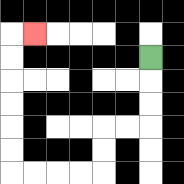{'start': '[6, 2]', 'end': '[1, 1]', 'path_directions': 'D,D,D,L,L,D,D,L,L,L,L,U,U,U,U,U,U,R', 'path_coordinates': '[[6, 2], [6, 3], [6, 4], [6, 5], [5, 5], [4, 5], [4, 6], [4, 7], [3, 7], [2, 7], [1, 7], [0, 7], [0, 6], [0, 5], [0, 4], [0, 3], [0, 2], [0, 1], [1, 1]]'}